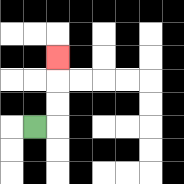{'start': '[1, 5]', 'end': '[2, 2]', 'path_directions': 'R,U,U,U', 'path_coordinates': '[[1, 5], [2, 5], [2, 4], [2, 3], [2, 2]]'}